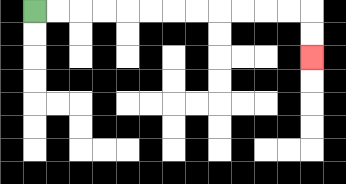{'start': '[1, 0]', 'end': '[13, 2]', 'path_directions': 'R,R,R,R,R,R,R,R,R,R,R,R,D,D', 'path_coordinates': '[[1, 0], [2, 0], [3, 0], [4, 0], [5, 0], [6, 0], [7, 0], [8, 0], [9, 0], [10, 0], [11, 0], [12, 0], [13, 0], [13, 1], [13, 2]]'}